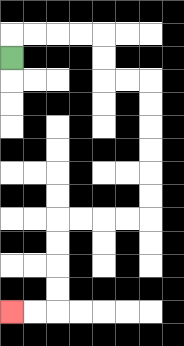{'start': '[0, 2]', 'end': '[0, 13]', 'path_directions': 'U,R,R,R,R,D,D,R,R,D,D,D,D,D,D,L,L,L,L,D,D,D,D,L,L', 'path_coordinates': '[[0, 2], [0, 1], [1, 1], [2, 1], [3, 1], [4, 1], [4, 2], [4, 3], [5, 3], [6, 3], [6, 4], [6, 5], [6, 6], [6, 7], [6, 8], [6, 9], [5, 9], [4, 9], [3, 9], [2, 9], [2, 10], [2, 11], [2, 12], [2, 13], [1, 13], [0, 13]]'}